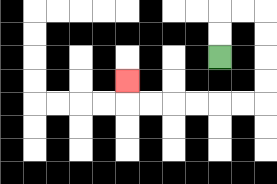{'start': '[9, 2]', 'end': '[5, 3]', 'path_directions': 'U,U,R,R,D,D,D,D,L,L,L,L,L,L,U', 'path_coordinates': '[[9, 2], [9, 1], [9, 0], [10, 0], [11, 0], [11, 1], [11, 2], [11, 3], [11, 4], [10, 4], [9, 4], [8, 4], [7, 4], [6, 4], [5, 4], [5, 3]]'}